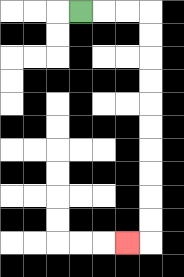{'start': '[3, 0]', 'end': '[5, 10]', 'path_directions': 'R,R,R,D,D,D,D,D,D,D,D,D,D,L', 'path_coordinates': '[[3, 0], [4, 0], [5, 0], [6, 0], [6, 1], [6, 2], [6, 3], [6, 4], [6, 5], [6, 6], [6, 7], [6, 8], [6, 9], [6, 10], [5, 10]]'}